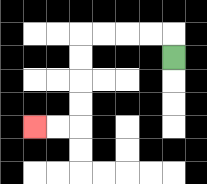{'start': '[7, 2]', 'end': '[1, 5]', 'path_directions': 'U,L,L,L,L,D,D,D,D,L,L', 'path_coordinates': '[[7, 2], [7, 1], [6, 1], [5, 1], [4, 1], [3, 1], [3, 2], [3, 3], [3, 4], [3, 5], [2, 5], [1, 5]]'}